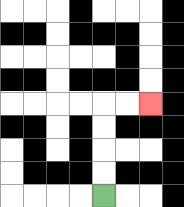{'start': '[4, 8]', 'end': '[6, 4]', 'path_directions': 'U,U,U,U,R,R', 'path_coordinates': '[[4, 8], [4, 7], [4, 6], [4, 5], [4, 4], [5, 4], [6, 4]]'}